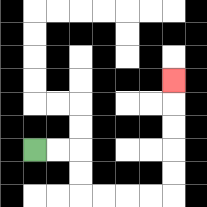{'start': '[1, 6]', 'end': '[7, 3]', 'path_directions': 'R,R,D,D,R,R,R,R,U,U,U,U,U', 'path_coordinates': '[[1, 6], [2, 6], [3, 6], [3, 7], [3, 8], [4, 8], [5, 8], [6, 8], [7, 8], [7, 7], [7, 6], [7, 5], [7, 4], [7, 3]]'}